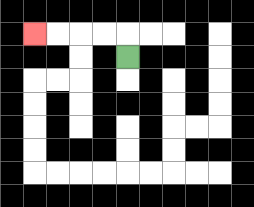{'start': '[5, 2]', 'end': '[1, 1]', 'path_directions': 'U,L,L,L,L', 'path_coordinates': '[[5, 2], [5, 1], [4, 1], [3, 1], [2, 1], [1, 1]]'}